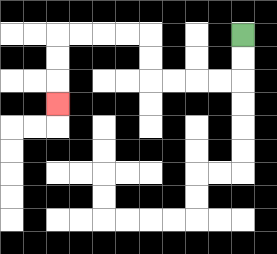{'start': '[10, 1]', 'end': '[2, 4]', 'path_directions': 'D,D,L,L,L,L,U,U,L,L,L,L,D,D,D', 'path_coordinates': '[[10, 1], [10, 2], [10, 3], [9, 3], [8, 3], [7, 3], [6, 3], [6, 2], [6, 1], [5, 1], [4, 1], [3, 1], [2, 1], [2, 2], [2, 3], [2, 4]]'}